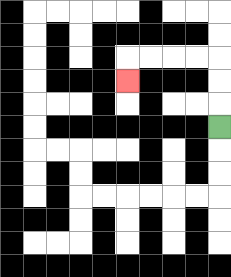{'start': '[9, 5]', 'end': '[5, 3]', 'path_directions': 'U,U,U,L,L,L,L,D', 'path_coordinates': '[[9, 5], [9, 4], [9, 3], [9, 2], [8, 2], [7, 2], [6, 2], [5, 2], [5, 3]]'}